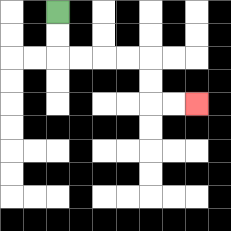{'start': '[2, 0]', 'end': '[8, 4]', 'path_directions': 'D,D,R,R,R,R,D,D,R,R', 'path_coordinates': '[[2, 0], [2, 1], [2, 2], [3, 2], [4, 2], [5, 2], [6, 2], [6, 3], [6, 4], [7, 4], [8, 4]]'}